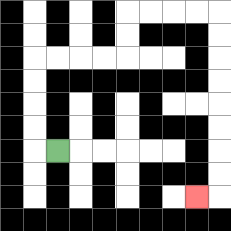{'start': '[2, 6]', 'end': '[8, 8]', 'path_directions': 'L,U,U,U,U,R,R,R,R,U,U,R,R,R,R,D,D,D,D,D,D,D,D,L', 'path_coordinates': '[[2, 6], [1, 6], [1, 5], [1, 4], [1, 3], [1, 2], [2, 2], [3, 2], [4, 2], [5, 2], [5, 1], [5, 0], [6, 0], [7, 0], [8, 0], [9, 0], [9, 1], [9, 2], [9, 3], [9, 4], [9, 5], [9, 6], [9, 7], [9, 8], [8, 8]]'}